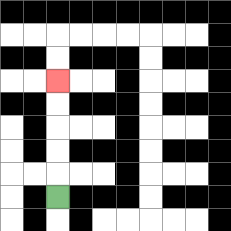{'start': '[2, 8]', 'end': '[2, 3]', 'path_directions': 'U,U,U,U,U', 'path_coordinates': '[[2, 8], [2, 7], [2, 6], [2, 5], [2, 4], [2, 3]]'}